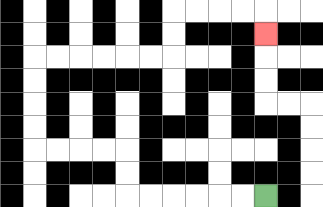{'start': '[11, 8]', 'end': '[11, 1]', 'path_directions': 'L,L,L,L,L,L,U,U,L,L,L,L,U,U,U,U,R,R,R,R,R,R,U,U,R,R,R,R,D', 'path_coordinates': '[[11, 8], [10, 8], [9, 8], [8, 8], [7, 8], [6, 8], [5, 8], [5, 7], [5, 6], [4, 6], [3, 6], [2, 6], [1, 6], [1, 5], [1, 4], [1, 3], [1, 2], [2, 2], [3, 2], [4, 2], [5, 2], [6, 2], [7, 2], [7, 1], [7, 0], [8, 0], [9, 0], [10, 0], [11, 0], [11, 1]]'}